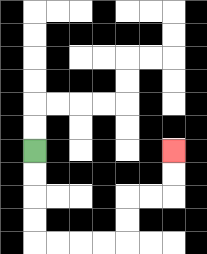{'start': '[1, 6]', 'end': '[7, 6]', 'path_directions': 'D,D,D,D,R,R,R,R,U,U,R,R,U,U', 'path_coordinates': '[[1, 6], [1, 7], [1, 8], [1, 9], [1, 10], [2, 10], [3, 10], [4, 10], [5, 10], [5, 9], [5, 8], [6, 8], [7, 8], [7, 7], [7, 6]]'}